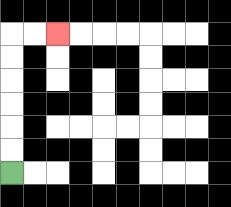{'start': '[0, 7]', 'end': '[2, 1]', 'path_directions': 'U,U,U,U,U,U,R,R', 'path_coordinates': '[[0, 7], [0, 6], [0, 5], [0, 4], [0, 3], [0, 2], [0, 1], [1, 1], [2, 1]]'}